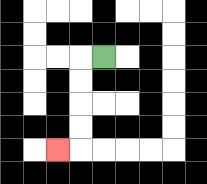{'start': '[4, 2]', 'end': '[2, 6]', 'path_directions': 'L,D,D,D,D,L', 'path_coordinates': '[[4, 2], [3, 2], [3, 3], [3, 4], [3, 5], [3, 6], [2, 6]]'}